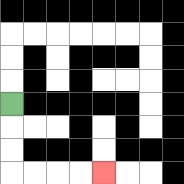{'start': '[0, 4]', 'end': '[4, 7]', 'path_directions': 'D,D,D,R,R,R,R', 'path_coordinates': '[[0, 4], [0, 5], [0, 6], [0, 7], [1, 7], [2, 7], [3, 7], [4, 7]]'}